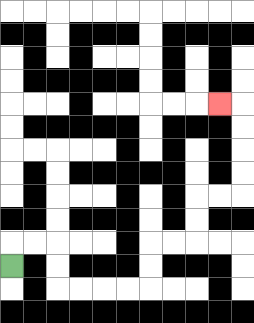{'start': '[0, 11]', 'end': '[9, 4]', 'path_directions': 'U,R,R,D,D,R,R,R,R,U,U,R,R,U,U,R,R,U,U,U,U,L', 'path_coordinates': '[[0, 11], [0, 10], [1, 10], [2, 10], [2, 11], [2, 12], [3, 12], [4, 12], [5, 12], [6, 12], [6, 11], [6, 10], [7, 10], [8, 10], [8, 9], [8, 8], [9, 8], [10, 8], [10, 7], [10, 6], [10, 5], [10, 4], [9, 4]]'}